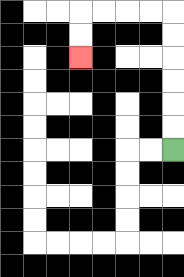{'start': '[7, 6]', 'end': '[3, 2]', 'path_directions': 'U,U,U,U,U,U,L,L,L,L,D,D', 'path_coordinates': '[[7, 6], [7, 5], [7, 4], [7, 3], [7, 2], [7, 1], [7, 0], [6, 0], [5, 0], [4, 0], [3, 0], [3, 1], [3, 2]]'}